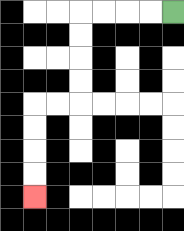{'start': '[7, 0]', 'end': '[1, 8]', 'path_directions': 'L,L,L,L,D,D,D,D,L,L,D,D,D,D', 'path_coordinates': '[[7, 0], [6, 0], [5, 0], [4, 0], [3, 0], [3, 1], [3, 2], [3, 3], [3, 4], [2, 4], [1, 4], [1, 5], [1, 6], [1, 7], [1, 8]]'}